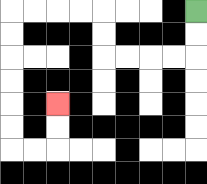{'start': '[8, 0]', 'end': '[2, 4]', 'path_directions': 'D,D,L,L,L,L,U,U,L,L,L,L,D,D,D,D,D,D,R,R,U,U', 'path_coordinates': '[[8, 0], [8, 1], [8, 2], [7, 2], [6, 2], [5, 2], [4, 2], [4, 1], [4, 0], [3, 0], [2, 0], [1, 0], [0, 0], [0, 1], [0, 2], [0, 3], [0, 4], [0, 5], [0, 6], [1, 6], [2, 6], [2, 5], [2, 4]]'}